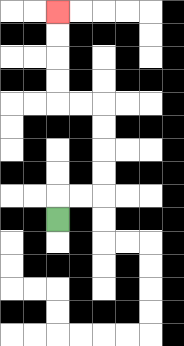{'start': '[2, 9]', 'end': '[2, 0]', 'path_directions': 'U,R,R,U,U,U,U,L,L,U,U,U,U', 'path_coordinates': '[[2, 9], [2, 8], [3, 8], [4, 8], [4, 7], [4, 6], [4, 5], [4, 4], [3, 4], [2, 4], [2, 3], [2, 2], [2, 1], [2, 0]]'}